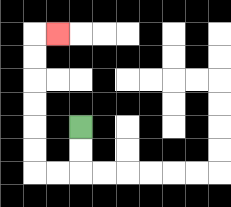{'start': '[3, 5]', 'end': '[2, 1]', 'path_directions': 'D,D,L,L,U,U,U,U,U,U,R', 'path_coordinates': '[[3, 5], [3, 6], [3, 7], [2, 7], [1, 7], [1, 6], [1, 5], [1, 4], [1, 3], [1, 2], [1, 1], [2, 1]]'}